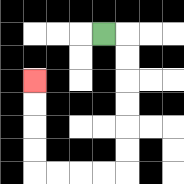{'start': '[4, 1]', 'end': '[1, 3]', 'path_directions': 'R,D,D,D,D,D,D,L,L,L,L,U,U,U,U', 'path_coordinates': '[[4, 1], [5, 1], [5, 2], [5, 3], [5, 4], [5, 5], [5, 6], [5, 7], [4, 7], [3, 7], [2, 7], [1, 7], [1, 6], [1, 5], [1, 4], [1, 3]]'}